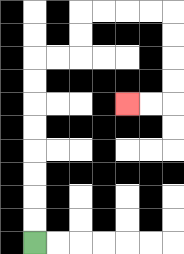{'start': '[1, 10]', 'end': '[5, 4]', 'path_directions': 'U,U,U,U,U,U,U,U,R,R,U,U,R,R,R,R,D,D,D,D,L,L', 'path_coordinates': '[[1, 10], [1, 9], [1, 8], [1, 7], [1, 6], [1, 5], [1, 4], [1, 3], [1, 2], [2, 2], [3, 2], [3, 1], [3, 0], [4, 0], [5, 0], [6, 0], [7, 0], [7, 1], [7, 2], [7, 3], [7, 4], [6, 4], [5, 4]]'}